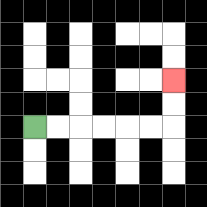{'start': '[1, 5]', 'end': '[7, 3]', 'path_directions': 'R,R,R,R,R,R,U,U', 'path_coordinates': '[[1, 5], [2, 5], [3, 5], [4, 5], [5, 5], [6, 5], [7, 5], [7, 4], [7, 3]]'}